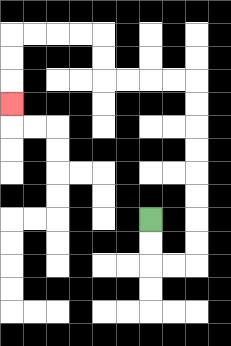{'start': '[6, 9]', 'end': '[0, 4]', 'path_directions': 'D,D,R,R,U,U,U,U,U,U,U,U,L,L,L,L,U,U,L,L,L,L,D,D,D', 'path_coordinates': '[[6, 9], [6, 10], [6, 11], [7, 11], [8, 11], [8, 10], [8, 9], [8, 8], [8, 7], [8, 6], [8, 5], [8, 4], [8, 3], [7, 3], [6, 3], [5, 3], [4, 3], [4, 2], [4, 1], [3, 1], [2, 1], [1, 1], [0, 1], [0, 2], [0, 3], [0, 4]]'}